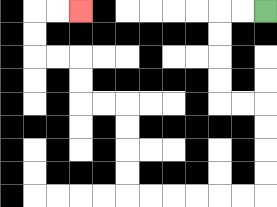{'start': '[11, 0]', 'end': '[3, 0]', 'path_directions': 'L,L,D,D,D,D,R,R,D,D,D,D,L,L,L,L,L,L,U,U,U,U,L,L,U,U,L,L,U,U,R,R', 'path_coordinates': '[[11, 0], [10, 0], [9, 0], [9, 1], [9, 2], [9, 3], [9, 4], [10, 4], [11, 4], [11, 5], [11, 6], [11, 7], [11, 8], [10, 8], [9, 8], [8, 8], [7, 8], [6, 8], [5, 8], [5, 7], [5, 6], [5, 5], [5, 4], [4, 4], [3, 4], [3, 3], [3, 2], [2, 2], [1, 2], [1, 1], [1, 0], [2, 0], [3, 0]]'}